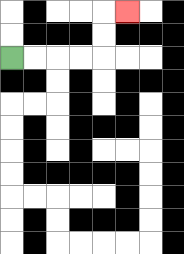{'start': '[0, 2]', 'end': '[5, 0]', 'path_directions': 'R,R,R,R,U,U,R', 'path_coordinates': '[[0, 2], [1, 2], [2, 2], [3, 2], [4, 2], [4, 1], [4, 0], [5, 0]]'}